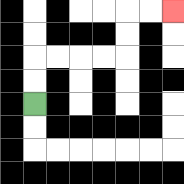{'start': '[1, 4]', 'end': '[7, 0]', 'path_directions': 'U,U,R,R,R,R,U,U,R,R', 'path_coordinates': '[[1, 4], [1, 3], [1, 2], [2, 2], [3, 2], [4, 2], [5, 2], [5, 1], [5, 0], [6, 0], [7, 0]]'}